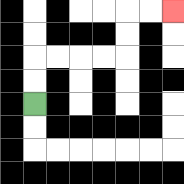{'start': '[1, 4]', 'end': '[7, 0]', 'path_directions': 'U,U,R,R,R,R,U,U,R,R', 'path_coordinates': '[[1, 4], [1, 3], [1, 2], [2, 2], [3, 2], [4, 2], [5, 2], [5, 1], [5, 0], [6, 0], [7, 0]]'}